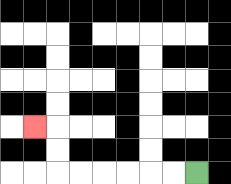{'start': '[8, 7]', 'end': '[1, 5]', 'path_directions': 'L,L,L,L,L,L,U,U,L', 'path_coordinates': '[[8, 7], [7, 7], [6, 7], [5, 7], [4, 7], [3, 7], [2, 7], [2, 6], [2, 5], [1, 5]]'}